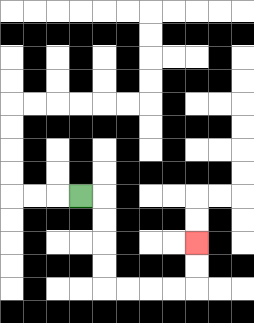{'start': '[3, 8]', 'end': '[8, 10]', 'path_directions': 'R,D,D,D,D,R,R,R,R,U,U', 'path_coordinates': '[[3, 8], [4, 8], [4, 9], [4, 10], [4, 11], [4, 12], [5, 12], [6, 12], [7, 12], [8, 12], [8, 11], [8, 10]]'}